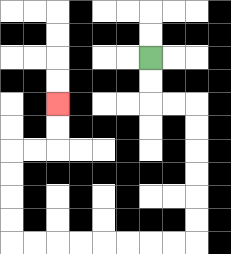{'start': '[6, 2]', 'end': '[2, 4]', 'path_directions': 'D,D,R,R,D,D,D,D,D,D,L,L,L,L,L,L,L,L,U,U,U,U,R,R,U,U', 'path_coordinates': '[[6, 2], [6, 3], [6, 4], [7, 4], [8, 4], [8, 5], [8, 6], [8, 7], [8, 8], [8, 9], [8, 10], [7, 10], [6, 10], [5, 10], [4, 10], [3, 10], [2, 10], [1, 10], [0, 10], [0, 9], [0, 8], [0, 7], [0, 6], [1, 6], [2, 6], [2, 5], [2, 4]]'}